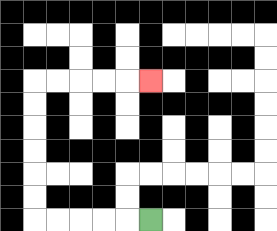{'start': '[6, 9]', 'end': '[6, 3]', 'path_directions': 'L,L,L,L,L,U,U,U,U,U,U,R,R,R,R,R', 'path_coordinates': '[[6, 9], [5, 9], [4, 9], [3, 9], [2, 9], [1, 9], [1, 8], [1, 7], [1, 6], [1, 5], [1, 4], [1, 3], [2, 3], [3, 3], [4, 3], [5, 3], [6, 3]]'}